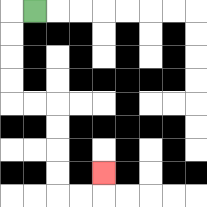{'start': '[1, 0]', 'end': '[4, 7]', 'path_directions': 'L,D,D,D,D,R,R,D,D,D,D,R,R,U', 'path_coordinates': '[[1, 0], [0, 0], [0, 1], [0, 2], [0, 3], [0, 4], [1, 4], [2, 4], [2, 5], [2, 6], [2, 7], [2, 8], [3, 8], [4, 8], [4, 7]]'}